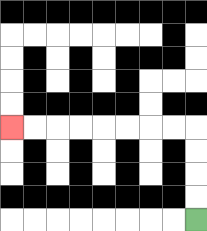{'start': '[8, 9]', 'end': '[0, 5]', 'path_directions': 'U,U,U,U,L,L,L,L,L,L,L,L', 'path_coordinates': '[[8, 9], [8, 8], [8, 7], [8, 6], [8, 5], [7, 5], [6, 5], [5, 5], [4, 5], [3, 5], [2, 5], [1, 5], [0, 5]]'}